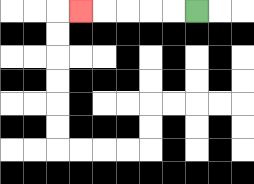{'start': '[8, 0]', 'end': '[3, 0]', 'path_directions': 'L,L,L,L,L', 'path_coordinates': '[[8, 0], [7, 0], [6, 0], [5, 0], [4, 0], [3, 0]]'}